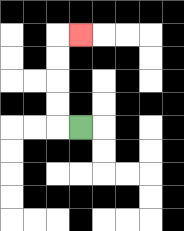{'start': '[3, 5]', 'end': '[3, 1]', 'path_directions': 'L,U,U,U,U,R', 'path_coordinates': '[[3, 5], [2, 5], [2, 4], [2, 3], [2, 2], [2, 1], [3, 1]]'}